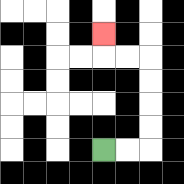{'start': '[4, 6]', 'end': '[4, 1]', 'path_directions': 'R,R,U,U,U,U,L,L,U', 'path_coordinates': '[[4, 6], [5, 6], [6, 6], [6, 5], [6, 4], [6, 3], [6, 2], [5, 2], [4, 2], [4, 1]]'}